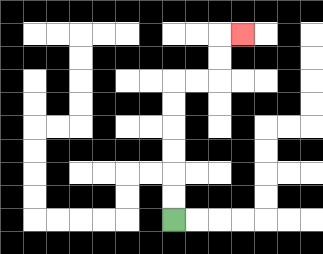{'start': '[7, 9]', 'end': '[10, 1]', 'path_directions': 'U,U,U,U,U,U,R,R,U,U,R', 'path_coordinates': '[[7, 9], [7, 8], [7, 7], [7, 6], [7, 5], [7, 4], [7, 3], [8, 3], [9, 3], [9, 2], [9, 1], [10, 1]]'}